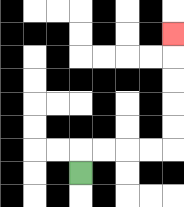{'start': '[3, 7]', 'end': '[7, 1]', 'path_directions': 'U,R,R,R,R,U,U,U,U,U', 'path_coordinates': '[[3, 7], [3, 6], [4, 6], [5, 6], [6, 6], [7, 6], [7, 5], [7, 4], [7, 3], [7, 2], [7, 1]]'}